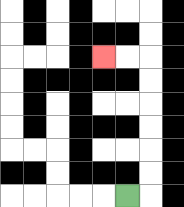{'start': '[5, 8]', 'end': '[4, 2]', 'path_directions': 'R,U,U,U,U,U,U,L,L', 'path_coordinates': '[[5, 8], [6, 8], [6, 7], [6, 6], [6, 5], [6, 4], [6, 3], [6, 2], [5, 2], [4, 2]]'}